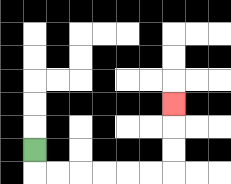{'start': '[1, 6]', 'end': '[7, 4]', 'path_directions': 'D,R,R,R,R,R,R,U,U,U', 'path_coordinates': '[[1, 6], [1, 7], [2, 7], [3, 7], [4, 7], [5, 7], [6, 7], [7, 7], [7, 6], [7, 5], [7, 4]]'}